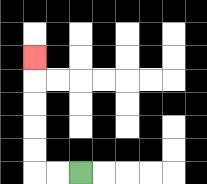{'start': '[3, 7]', 'end': '[1, 2]', 'path_directions': 'L,L,U,U,U,U,U', 'path_coordinates': '[[3, 7], [2, 7], [1, 7], [1, 6], [1, 5], [1, 4], [1, 3], [1, 2]]'}